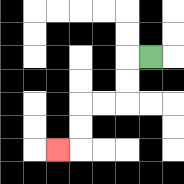{'start': '[6, 2]', 'end': '[2, 6]', 'path_directions': 'L,D,D,L,L,D,D,L', 'path_coordinates': '[[6, 2], [5, 2], [5, 3], [5, 4], [4, 4], [3, 4], [3, 5], [3, 6], [2, 6]]'}